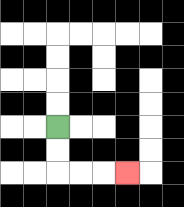{'start': '[2, 5]', 'end': '[5, 7]', 'path_directions': 'D,D,R,R,R', 'path_coordinates': '[[2, 5], [2, 6], [2, 7], [3, 7], [4, 7], [5, 7]]'}